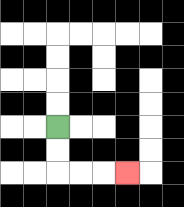{'start': '[2, 5]', 'end': '[5, 7]', 'path_directions': 'D,D,R,R,R', 'path_coordinates': '[[2, 5], [2, 6], [2, 7], [3, 7], [4, 7], [5, 7]]'}